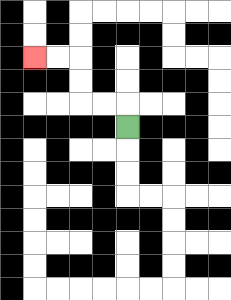{'start': '[5, 5]', 'end': '[1, 2]', 'path_directions': 'U,L,L,U,U,L,L', 'path_coordinates': '[[5, 5], [5, 4], [4, 4], [3, 4], [3, 3], [3, 2], [2, 2], [1, 2]]'}